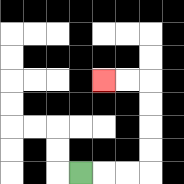{'start': '[3, 7]', 'end': '[4, 3]', 'path_directions': 'R,R,R,U,U,U,U,L,L', 'path_coordinates': '[[3, 7], [4, 7], [5, 7], [6, 7], [6, 6], [6, 5], [6, 4], [6, 3], [5, 3], [4, 3]]'}